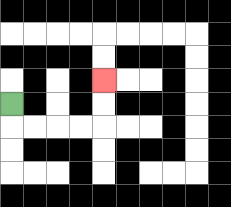{'start': '[0, 4]', 'end': '[4, 3]', 'path_directions': 'D,R,R,R,R,U,U', 'path_coordinates': '[[0, 4], [0, 5], [1, 5], [2, 5], [3, 5], [4, 5], [4, 4], [4, 3]]'}